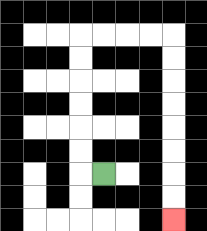{'start': '[4, 7]', 'end': '[7, 9]', 'path_directions': 'L,U,U,U,U,U,U,R,R,R,R,D,D,D,D,D,D,D,D', 'path_coordinates': '[[4, 7], [3, 7], [3, 6], [3, 5], [3, 4], [3, 3], [3, 2], [3, 1], [4, 1], [5, 1], [6, 1], [7, 1], [7, 2], [7, 3], [7, 4], [7, 5], [7, 6], [7, 7], [7, 8], [7, 9]]'}